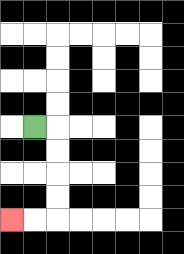{'start': '[1, 5]', 'end': '[0, 9]', 'path_directions': 'R,D,D,D,D,L,L', 'path_coordinates': '[[1, 5], [2, 5], [2, 6], [2, 7], [2, 8], [2, 9], [1, 9], [0, 9]]'}